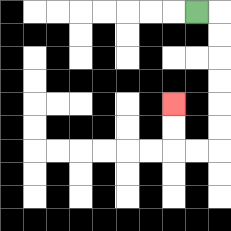{'start': '[8, 0]', 'end': '[7, 4]', 'path_directions': 'R,D,D,D,D,D,D,L,L,U,U', 'path_coordinates': '[[8, 0], [9, 0], [9, 1], [9, 2], [9, 3], [9, 4], [9, 5], [9, 6], [8, 6], [7, 6], [7, 5], [7, 4]]'}